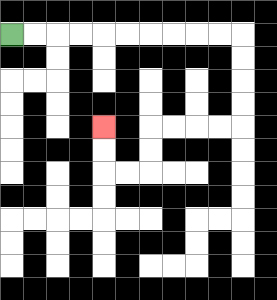{'start': '[0, 1]', 'end': '[4, 5]', 'path_directions': 'R,R,R,R,R,R,R,R,R,R,D,D,D,D,L,L,L,L,D,D,L,L,U,U', 'path_coordinates': '[[0, 1], [1, 1], [2, 1], [3, 1], [4, 1], [5, 1], [6, 1], [7, 1], [8, 1], [9, 1], [10, 1], [10, 2], [10, 3], [10, 4], [10, 5], [9, 5], [8, 5], [7, 5], [6, 5], [6, 6], [6, 7], [5, 7], [4, 7], [4, 6], [4, 5]]'}